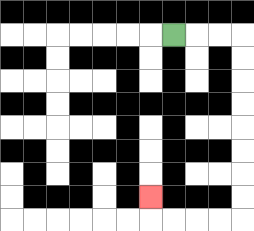{'start': '[7, 1]', 'end': '[6, 8]', 'path_directions': 'R,R,R,D,D,D,D,D,D,D,D,L,L,L,L,U', 'path_coordinates': '[[7, 1], [8, 1], [9, 1], [10, 1], [10, 2], [10, 3], [10, 4], [10, 5], [10, 6], [10, 7], [10, 8], [10, 9], [9, 9], [8, 9], [7, 9], [6, 9], [6, 8]]'}